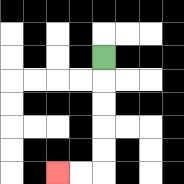{'start': '[4, 2]', 'end': '[2, 7]', 'path_directions': 'D,D,D,D,D,L,L', 'path_coordinates': '[[4, 2], [4, 3], [4, 4], [4, 5], [4, 6], [4, 7], [3, 7], [2, 7]]'}